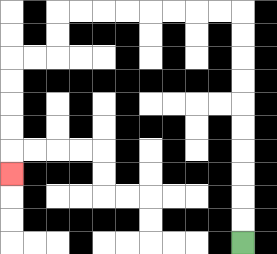{'start': '[10, 10]', 'end': '[0, 7]', 'path_directions': 'U,U,U,U,U,U,U,U,U,U,L,L,L,L,L,L,L,L,D,D,L,L,D,D,D,D,D', 'path_coordinates': '[[10, 10], [10, 9], [10, 8], [10, 7], [10, 6], [10, 5], [10, 4], [10, 3], [10, 2], [10, 1], [10, 0], [9, 0], [8, 0], [7, 0], [6, 0], [5, 0], [4, 0], [3, 0], [2, 0], [2, 1], [2, 2], [1, 2], [0, 2], [0, 3], [0, 4], [0, 5], [0, 6], [0, 7]]'}